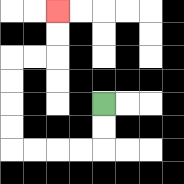{'start': '[4, 4]', 'end': '[2, 0]', 'path_directions': 'D,D,L,L,L,L,U,U,U,U,R,R,U,U', 'path_coordinates': '[[4, 4], [4, 5], [4, 6], [3, 6], [2, 6], [1, 6], [0, 6], [0, 5], [0, 4], [0, 3], [0, 2], [1, 2], [2, 2], [2, 1], [2, 0]]'}